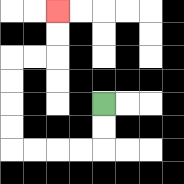{'start': '[4, 4]', 'end': '[2, 0]', 'path_directions': 'D,D,L,L,L,L,U,U,U,U,R,R,U,U', 'path_coordinates': '[[4, 4], [4, 5], [4, 6], [3, 6], [2, 6], [1, 6], [0, 6], [0, 5], [0, 4], [0, 3], [0, 2], [1, 2], [2, 2], [2, 1], [2, 0]]'}